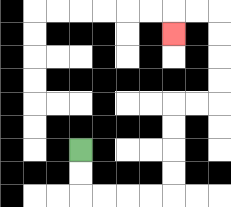{'start': '[3, 6]', 'end': '[7, 1]', 'path_directions': 'D,D,R,R,R,R,U,U,U,U,R,R,U,U,U,U,L,L,D', 'path_coordinates': '[[3, 6], [3, 7], [3, 8], [4, 8], [5, 8], [6, 8], [7, 8], [7, 7], [7, 6], [7, 5], [7, 4], [8, 4], [9, 4], [9, 3], [9, 2], [9, 1], [9, 0], [8, 0], [7, 0], [7, 1]]'}